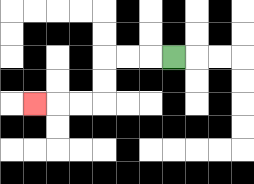{'start': '[7, 2]', 'end': '[1, 4]', 'path_directions': 'L,L,L,D,D,L,L,L', 'path_coordinates': '[[7, 2], [6, 2], [5, 2], [4, 2], [4, 3], [4, 4], [3, 4], [2, 4], [1, 4]]'}